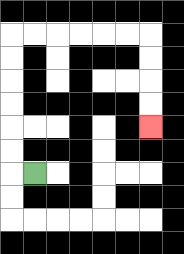{'start': '[1, 7]', 'end': '[6, 5]', 'path_directions': 'L,U,U,U,U,U,U,R,R,R,R,R,R,D,D,D,D', 'path_coordinates': '[[1, 7], [0, 7], [0, 6], [0, 5], [0, 4], [0, 3], [0, 2], [0, 1], [1, 1], [2, 1], [3, 1], [4, 1], [5, 1], [6, 1], [6, 2], [6, 3], [6, 4], [6, 5]]'}